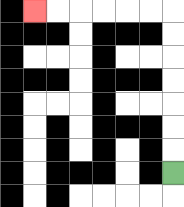{'start': '[7, 7]', 'end': '[1, 0]', 'path_directions': 'U,U,U,U,U,U,U,L,L,L,L,L,L', 'path_coordinates': '[[7, 7], [7, 6], [7, 5], [7, 4], [7, 3], [7, 2], [7, 1], [7, 0], [6, 0], [5, 0], [4, 0], [3, 0], [2, 0], [1, 0]]'}